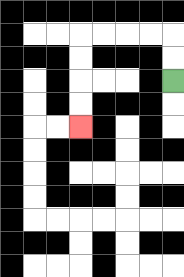{'start': '[7, 3]', 'end': '[3, 5]', 'path_directions': 'U,U,L,L,L,L,D,D,D,D', 'path_coordinates': '[[7, 3], [7, 2], [7, 1], [6, 1], [5, 1], [4, 1], [3, 1], [3, 2], [3, 3], [3, 4], [3, 5]]'}